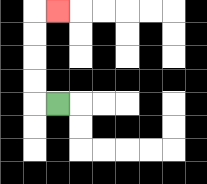{'start': '[2, 4]', 'end': '[2, 0]', 'path_directions': 'L,U,U,U,U,R', 'path_coordinates': '[[2, 4], [1, 4], [1, 3], [1, 2], [1, 1], [1, 0], [2, 0]]'}